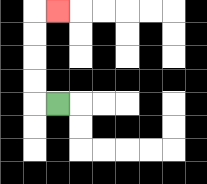{'start': '[2, 4]', 'end': '[2, 0]', 'path_directions': 'L,U,U,U,U,R', 'path_coordinates': '[[2, 4], [1, 4], [1, 3], [1, 2], [1, 1], [1, 0], [2, 0]]'}